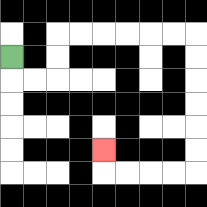{'start': '[0, 2]', 'end': '[4, 6]', 'path_directions': 'D,R,R,U,U,R,R,R,R,R,R,D,D,D,D,D,D,L,L,L,L,U', 'path_coordinates': '[[0, 2], [0, 3], [1, 3], [2, 3], [2, 2], [2, 1], [3, 1], [4, 1], [5, 1], [6, 1], [7, 1], [8, 1], [8, 2], [8, 3], [8, 4], [8, 5], [8, 6], [8, 7], [7, 7], [6, 7], [5, 7], [4, 7], [4, 6]]'}